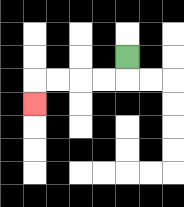{'start': '[5, 2]', 'end': '[1, 4]', 'path_directions': 'D,L,L,L,L,D', 'path_coordinates': '[[5, 2], [5, 3], [4, 3], [3, 3], [2, 3], [1, 3], [1, 4]]'}